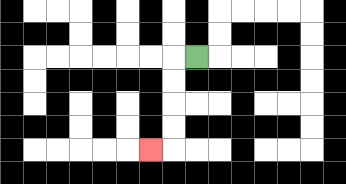{'start': '[8, 2]', 'end': '[6, 6]', 'path_directions': 'L,D,D,D,D,L', 'path_coordinates': '[[8, 2], [7, 2], [7, 3], [7, 4], [7, 5], [7, 6], [6, 6]]'}